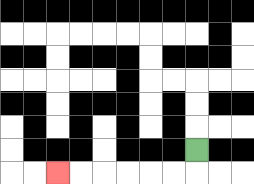{'start': '[8, 6]', 'end': '[2, 7]', 'path_directions': 'D,L,L,L,L,L,L', 'path_coordinates': '[[8, 6], [8, 7], [7, 7], [6, 7], [5, 7], [4, 7], [3, 7], [2, 7]]'}